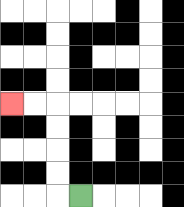{'start': '[3, 8]', 'end': '[0, 4]', 'path_directions': 'L,U,U,U,U,L,L', 'path_coordinates': '[[3, 8], [2, 8], [2, 7], [2, 6], [2, 5], [2, 4], [1, 4], [0, 4]]'}